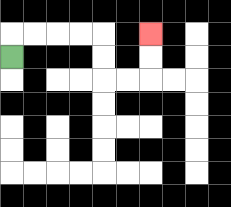{'start': '[0, 2]', 'end': '[6, 1]', 'path_directions': 'U,R,R,R,R,D,D,R,R,U,U', 'path_coordinates': '[[0, 2], [0, 1], [1, 1], [2, 1], [3, 1], [4, 1], [4, 2], [4, 3], [5, 3], [6, 3], [6, 2], [6, 1]]'}